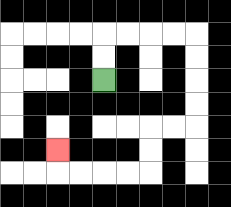{'start': '[4, 3]', 'end': '[2, 6]', 'path_directions': 'U,U,R,R,R,R,D,D,D,D,L,L,D,D,L,L,L,L,U', 'path_coordinates': '[[4, 3], [4, 2], [4, 1], [5, 1], [6, 1], [7, 1], [8, 1], [8, 2], [8, 3], [8, 4], [8, 5], [7, 5], [6, 5], [6, 6], [6, 7], [5, 7], [4, 7], [3, 7], [2, 7], [2, 6]]'}